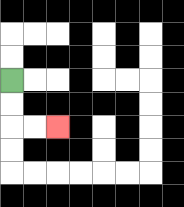{'start': '[0, 3]', 'end': '[2, 5]', 'path_directions': 'D,D,R,R', 'path_coordinates': '[[0, 3], [0, 4], [0, 5], [1, 5], [2, 5]]'}